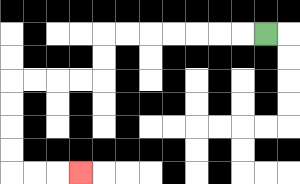{'start': '[11, 1]', 'end': '[3, 7]', 'path_directions': 'L,L,L,L,L,L,L,D,D,L,L,L,L,D,D,D,D,R,R,R', 'path_coordinates': '[[11, 1], [10, 1], [9, 1], [8, 1], [7, 1], [6, 1], [5, 1], [4, 1], [4, 2], [4, 3], [3, 3], [2, 3], [1, 3], [0, 3], [0, 4], [0, 5], [0, 6], [0, 7], [1, 7], [2, 7], [3, 7]]'}